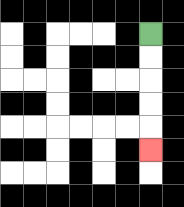{'start': '[6, 1]', 'end': '[6, 6]', 'path_directions': 'D,D,D,D,D', 'path_coordinates': '[[6, 1], [6, 2], [6, 3], [6, 4], [6, 5], [6, 6]]'}